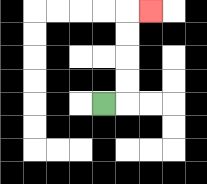{'start': '[4, 4]', 'end': '[6, 0]', 'path_directions': 'R,U,U,U,U,R', 'path_coordinates': '[[4, 4], [5, 4], [5, 3], [5, 2], [5, 1], [5, 0], [6, 0]]'}